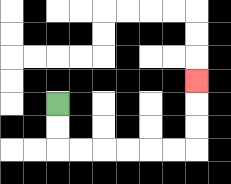{'start': '[2, 4]', 'end': '[8, 3]', 'path_directions': 'D,D,R,R,R,R,R,R,U,U,U', 'path_coordinates': '[[2, 4], [2, 5], [2, 6], [3, 6], [4, 6], [5, 6], [6, 6], [7, 6], [8, 6], [8, 5], [8, 4], [8, 3]]'}